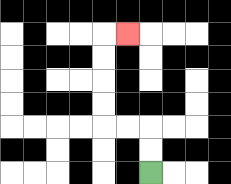{'start': '[6, 7]', 'end': '[5, 1]', 'path_directions': 'U,U,L,L,U,U,U,U,R', 'path_coordinates': '[[6, 7], [6, 6], [6, 5], [5, 5], [4, 5], [4, 4], [4, 3], [4, 2], [4, 1], [5, 1]]'}